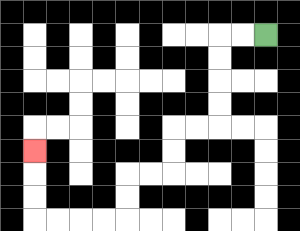{'start': '[11, 1]', 'end': '[1, 6]', 'path_directions': 'L,L,D,D,D,D,L,L,D,D,L,L,D,D,L,L,L,L,U,U,U', 'path_coordinates': '[[11, 1], [10, 1], [9, 1], [9, 2], [9, 3], [9, 4], [9, 5], [8, 5], [7, 5], [7, 6], [7, 7], [6, 7], [5, 7], [5, 8], [5, 9], [4, 9], [3, 9], [2, 9], [1, 9], [1, 8], [1, 7], [1, 6]]'}